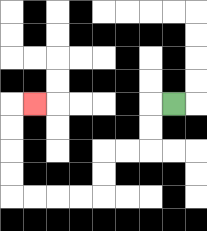{'start': '[7, 4]', 'end': '[1, 4]', 'path_directions': 'L,D,D,L,L,D,D,L,L,L,L,U,U,U,U,R', 'path_coordinates': '[[7, 4], [6, 4], [6, 5], [6, 6], [5, 6], [4, 6], [4, 7], [4, 8], [3, 8], [2, 8], [1, 8], [0, 8], [0, 7], [0, 6], [0, 5], [0, 4], [1, 4]]'}